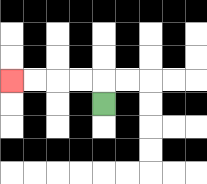{'start': '[4, 4]', 'end': '[0, 3]', 'path_directions': 'U,L,L,L,L', 'path_coordinates': '[[4, 4], [4, 3], [3, 3], [2, 3], [1, 3], [0, 3]]'}